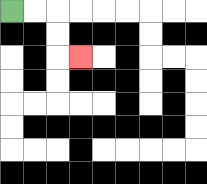{'start': '[0, 0]', 'end': '[3, 2]', 'path_directions': 'R,R,D,D,R', 'path_coordinates': '[[0, 0], [1, 0], [2, 0], [2, 1], [2, 2], [3, 2]]'}